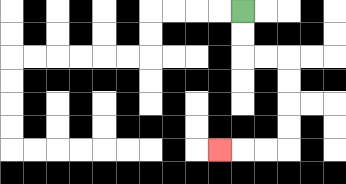{'start': '[10, 0]', 'end': '[9, 6]', 'path_directions': 'D,D,R,R,D,D,D,D,L,L,L', 'path_coordinates': '[[10, 0], [10, 1], [10, 2], [11, 2], [12, 2], [12, 3], [12, 4], [12, 5], [12, 6], [11, 6], [10, 6], [9, 6]]'}